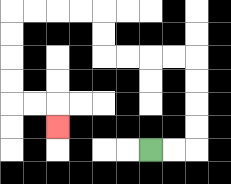{'start': '[6, 6]', 'end': '[2, 5]', 'path_directions': 'R,R,U,U,U,U,L,L,L,L,U,U,L,L,L,L,D,D,D,D,R,R,D', 'path_coordinates': '[[6, 6], [7, 6], [8, 6], [8, 5], [8, 4], [8, 3], [8, 2], [7, 2], [6, 2], [5, 2], [4, 2], [4, 1], [4, 0], [3, 0], [2, 0], [1, 0], [0, 0], [0, 1], [0, 2], [0, 3], [0, 4], [1, 4], [2, 4], [2, 5]]'}